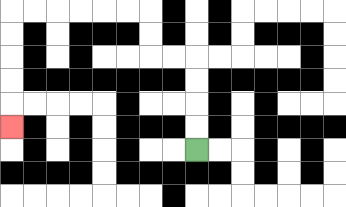{'start': '[8, 6]', 'end': '[0, 5]', 'path_directions': 'U,U,U,U,L,L,U,U,L,L,L,L,L,L,D,D,D,D,D', 'path_coordinates': '[[8, 6], [8, 5], [8, 4], [8, 3], [8, 2], [7, 2], [6, 2], [6, 1], [6, 0], [5, 0], [4, 0], [3, 0], [2, 0], [1, 0], [0, 0], [0, 1], [0, 2], [0, 3], [0, 4], [0, 5]]'}